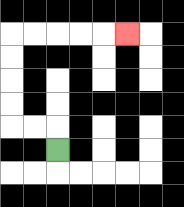{'start': '[2, 6]', 'end': '[5, 1]', 'path_directions': 'U,L,L,U,U,U,U,R,R,R,R,R', 'path_coordinates': '[[2, 6], [2, 5], [1, 5], [0, 5], [0, 4], [0, 3], [0, 2], [0, 1], [1, 1], [2, 1], [3, 1], [4, 1], [5, 1]]'}